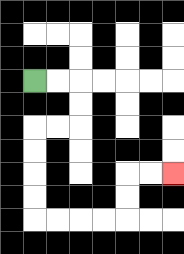{'start': '[1, 3]', 'end': '[7, 7]', 'path_directions': 'R,R,D,D,L,L,D,D,D,D,R,R,R,R,U,U,R,R', 'path_coordinates': '[[1, 3], [2, 3], [3, 3], [3, 4], [3, 5], [2, 5], [1, 5], [1, 6], [1, 7], [1, 8], [1, 9], [2, 9], [3, 9], [4, 9], [5, 9], [5, 8], [5, 7], [6, 7], [7, 7]]'}